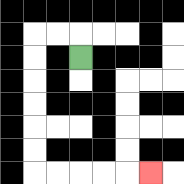{'start': '[3, 2]', 'end': '[6, 7]', 'path_directions': 'U,L,L,D,D,D,D,D,D,R,R,R,R,R', 'path_coordinates': '[[3, 2], [3, 1], [2, 1], [1, 1], [1, 2], [1, 3], [1, 4], [1, 5], [1, 6], [1, 7], [2, 7], [3, 7], [4, 7], [5, 7], [6, 7]]'}